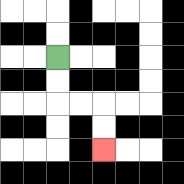{'start': '[2, 2]', 'end': '[4, 6]', 'path_directions': 'D,D,R,R,D,D', 'path_coordinates': '[[2, 2], [2, 3], [2, 4], [3, 4], [4, 4], [4, 5], [4, 6]]'}